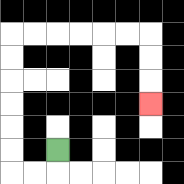{'start': '[2, 6]', 'end': '[6, 4]', 'path_directions': 'D,L,L,U,U,U,U,U,U,R,R,R,R,R,R,D,D,D', 'path_coordinates': '[[2, 6], [2, 7], [1, 7], [0, 7], [0, 6], [0, 5], [0, 4], [0, 3], [0, 2], [0, 1], [1, 1], [2, 1], [3, 1], [4, 1], [5, 1], [6, 1], [6, 2], [6, 3], [6, 4]]'}